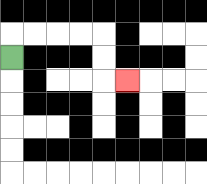{'start': '[0, 2]', 'end': '[5, 3]', 'path_directions': 'U,R,R,R,R,D,D,R', 'path_coordinates': '[[0, 2], [0, 1], [1, 1], [2, 1], [3, 1], [4, 1], [4, 2], [4, 3], [5, 3]]'}